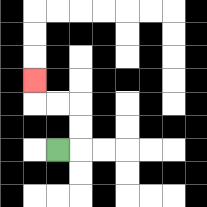{'start': '[2, 6]', 'end': '[1, 3]', 'path_directions': 'R,U,U,L,L,U', 'path_coordinates': '[[2, 6], [3, 6], [3, 5], [3, 4], [2, 4], [1, 4], [1, 3]]'}